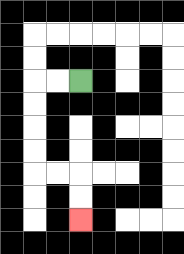{'start': '[3, 3]', 'end': '[3, 9]', 'path_directions': 'L,L,D,D,D,D,R,R,D,D', 'path_coordinates': '[[3, 3], [2, 3], [1, 3], [1, 4], [1, 5], [1, 6], [1, 7], [2, 7], [3, 7], [3, 8], [3, 9]]'}